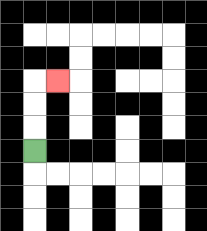{'start': '[1, 6]', 'end': '[2, 3]', 'path_directions': 'U,U,U,R', 'path_coordinates': '[[1, 6], [1, 5], [1, 4], [1, 3], [2, 3]]'}